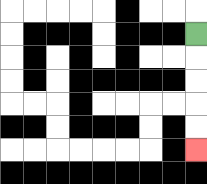{'start': '[8, 1]', 'end': '[8, 6]', 'path_directions': 'D,D,D,D,D', 'path_coordinates': '[[8, 1], [8, 2], [8, 3], [8, 4], [8, 5], [8, 6]]'}